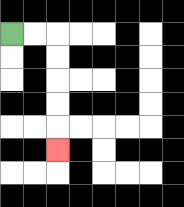{'start': '[0, 1]', 'end': '[2, 6]', 'path_directions': 'R,R,D,D,D,D,D', 'path_coordinates': '[[0, 1], [1, 1], [2, 1], [2, 2], [2, 3], [2, 4], [2, 5], [2, 6]]'}